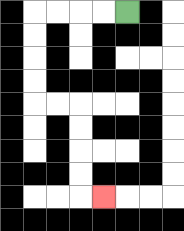{'start': '[5, 0]', 'end': '[4, 8]', 'path_directions': 'L,L,L,L,D,D,D,D,R,R,D,D,D,D,R', 'path_coordinates': '[[5, 0], [4, 0], [3, 0], [2, 0], [1, 0], [1, 1], [1, 2], [1, 3], [1, 4], [2, 4], [3, 4], [3, 5], [3, 6], [3, 7], [3, 8], [4, 8]]'}